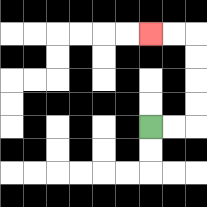{'start': '[6, 5]', 'end': '[6, 1]', 'path_directions': 'R,R,U,U,U,U,L,L', 'path_coordinates': '[[6, 5], [7, 5], [8, 5], [8, 4], [8, 3], [8, 2], [8, 1], [7, 1], [6, 1]]'}